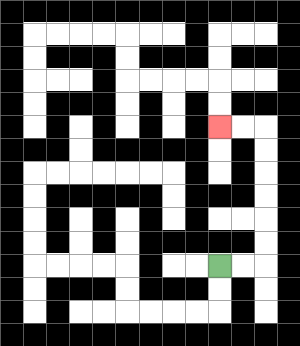{'start': '[9, 11]', 'end': '[9, 5]', 'path_directions': 'R,R,U,U,U,U,U,U,L,L', 'path_coordinates': '[[9, 11], [10, 11], [11, 11], [11, 10], [11, 9], [11, 8], [11, 7], [11, 6], [11, 5], [10, 5], [9, 5]]'}